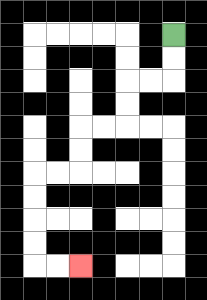{'start': '[7, 1]', 'end': '[3, 11]', 'path_directions': 'D,D,L,L,D,D,L,L,D,D,L,L,D,D,D,D,R,R', 'path_coordinates': '[[7, 1], [7, 2], [7, 3], [6, 3], [5, 3], [5, 4], [5, 5], [4, 5], [3, 5], [3, 6], [3, 7], [2, 7], [1, 7], [1, 8], [1, 9], [1, 10], [1, 11], [2, 11], [3, 11]]'}